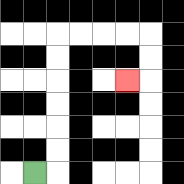{'start': '[1, 7]', 'end': '[5, 3]', 'path_directions': 'R,U,U,U,U,U,U,R,R,R,R,D,D,L', 'path_coordinates': '[[1, 7], [2, 7], [2, 6], [2, 5], [2, 4], [2, 3], [2, 2], [2, 1], [3, 1], [4, 1], [5, 1], [6, 1], [6, 2], [6, 3], [5, 3]]'}